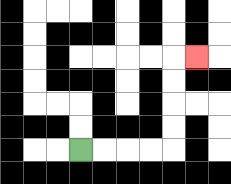{'start': '[3, 6]', 'end': '[8, 2]', 'path_directions': 'R,R,R,R,U,U,U,U,R', 'path_coordinates': '[[3, 6], [4, 6], [5, 6], [6, 6], [7, 6], [7, 5], [7, 4], [7, 3], [7, 2], [8, 2]]'}